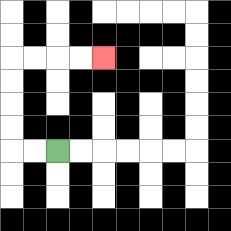{'start': '[2, 6]', 'end': '[4, 2]', 'path_directions': 'L,L,U,U,U,U,R,R,R,R', 'path_coordinates': '[[2, 6], [1, 6], [0, 6], [0, 5], [0, 4], [0, 3], [0, 2], [1, 2], [2, 2], [3, 2], [4, 2]]'}